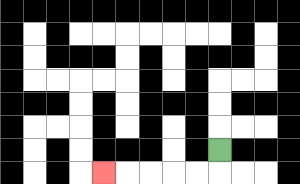{'start': '[9, 6]', 'end': '[4, 7]', 'path_directions': 'D,L,L,L,L,L', 'path_coordinates': '[[9, 6], [9, 7], [8, 7], [7, 7], [6, 7], [5, 7], [4, 7]]'}